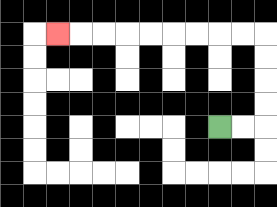{'start': '[9, 5]', 'end': '[2, 1]', 'path_directions': 'R,R,U,U,U,U,L,L,L,L,L,L,L,L,L', 'path_coordinates': '[[9, 5], [10, 5], [11, 5], [11, 4], [11, 3], [11, 2], [11, 1], [10, 1], [9, 1], [8, 1], [7, 1], [6, 1], [5, 1], [4, 1], [3, 1], [2, 1]]'}